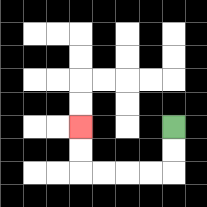{'start': '[7, 5]', 'end': '[3, 5]', 'path_directions': 'D,D,L,L,L,L,U,U', 'path_coordinates': '[[7, 5], [7, 6], [7, 7], [6, 7], [5, 7], [4, 7], [3, 7], [3, 6], [3, 5]]'}